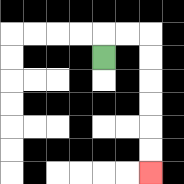{'start': '[4, 2]', 'end': '[6, 7]', 'path_directions': 'U,R,R,D,D,D,D,D,D', 'path_coordinates': '[[4, 2], [4, 1], [5, 1], [6, 1], [6, 2], [6, 3], [6, 4], [6, 5], [6, 6], [6, 7]]'}